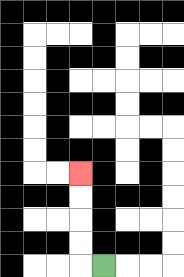{'start': '[4, 11]', 'end': '[3, 7]', 'path_directions': 'L,U,U,U,U', 'path_coordinates': '[[4, 11], [3, 11], [3, 10], [3, 9], [3, 8], [3, 7]]'}